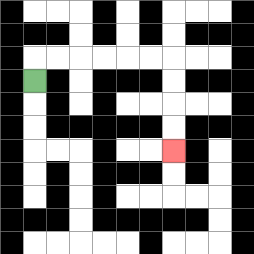{'start': '[1, 3]', 'end': '[7, 6]', 'path_directions': 'U,R,R,R,R,R,R,D,D,D,D', 'path_coordinates': '[[1, 3], [1, 2], [2, 2], [3, 2], [4, 2], [5, 2], [6, 2], [7, 2], [7, 3], [7, 4], [7, 5], [7, 6]]'}